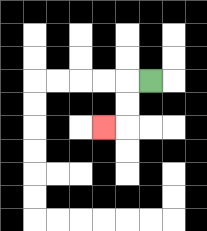{'start': '[6, 3]', 'end': '[4, 5]', 'path_directions': 'L,D,D,L', 'path_coordinates': '[[6, 3], [5, 3], [5, 4], [5, 5], [4, 5]]'}